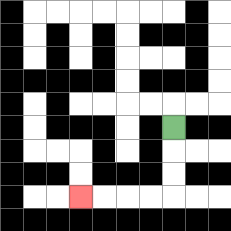{'start': '[7, 5]', 'end': '[3, 8]', 'path_directions': 'D,D,D,L,L,L,L', 'path_coordinates': '[[7, 5], [7, 6], [7, 7], [7, 8], [6, 8], [5, 8], [4, 8], [3, 8]]'}